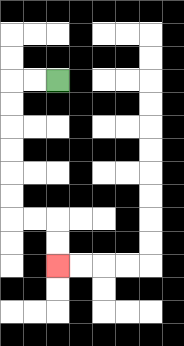{'start': '[2, 3]', 'end': '[2, 11]', 'path_directions': 'L,L,D,D,D,D,D,D,R,R,D,D', 'path_coordinates': '[[2, 3], [1, 3], [0, 3], [0, 4], [0, 5], [0, 6], [0, 7], [0, 8], [0, 9], [1, 9], [2, 9], [2, 10], [2, 11]]'}